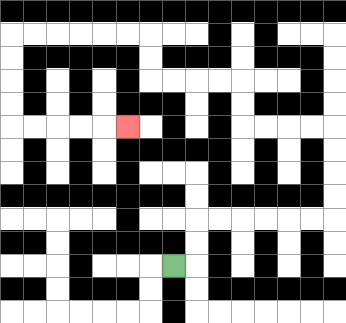{'start': '[7, 11]', 'end': '[5, 5]', 'path_directions': 'R,U,U,R,R,R,R,R,R,U,U,U,U,L,L,L,L,U,U,L,L,L,L,U,U,L,L,L,L,L,L,D,D,D,D,R,R,R,R,R', 'path_coordinates': '[[7, 11], [8, 11], [8, 10], [8, 9], [9, 9], [10, 9], [11, 9], [12, 9], [13, 9], [14, 9], [14, 8], [14, 7], [14, 6], [14, 5], [13, 5], [12, 5], [11, 5], [10, 5], [10, 4], [10, 3], [9, 3], [8, 3], [7, 3], [6, 3], [6, 2], [6, 1], [5, 1], [4, 1], [3, 1], [2, 1], [1, 1], [0, 1], [0, 2], [0, 3], [0, 4], [0, 5], [1, 5], [2, 5], [3, 5], [4, 5], [5, 5]]'}